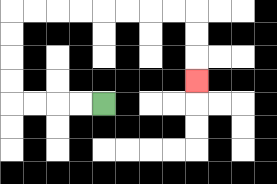{'start': '[4, 4]', 'end': '[8, 3]', 'path_directions': 'L,L,L,L,U,U,U,U,R,R,R,R,R,R,R,R,D,D,D', 'path_coordinates': '[[4, 4], [3, 4], [2, 4], [1, 4], [0, 4], [0, 3], [0, 2], [0, 1], [0, 0], [1, 0], [2, 0], [3, 0], [4, 0], [5, 0], [6, 0], [7, 0], [8, 0], [8, 1], [8, 2], [8, 3]]'}